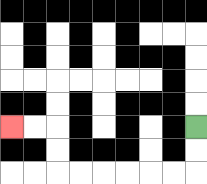{'start': '[8, 5]', 'end': '[0, 5]', 'path_directions': 'D,D,L,L,L,L,L,L,U,U,L,L', 'path_coordinates': '[[8, 5], [8, 6], [8, 7], [7, 7], [6, 7], [5, 7], [4, 7], [3, 7], [2, 7], [2, 6], [2, 5], [1, 5], [0, 5]]'}